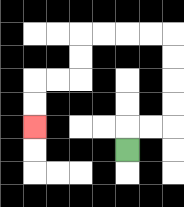{'start': '[5, 6]', 'end': '[1, 5]', 'path_directions': 'U,R,R,U,U,U,U,L,L,L,L,D,D,L,L,D,D', 'path_coordinates': '[[5, 6], [5, 5], [6, 5], [7, 5], [7, 4], [7, 3], [7, 2], [7, 1], [6, 1], [5, 1], [4, 1], [3, 1], [3, 2], [3, 3], [2, 3], [1, 3], [1, 4], [1, 5]]'}